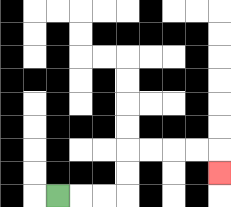{'start': '[2, 8]', 'end': '[9, 7]', 'path_directions': 'R,R,R,U,U,R,R,R,R,D', 'path_coordinates': '[[2, 8], [3, 8], [4, 8], [5, 8], [5, 7], [5, 6], [6, 6], [7, 6], [8, 6], [9, 6], [9, 7]]'}